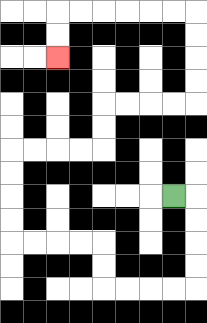{'start': '[7, 8]', 'end': '[2, 2]', 'path_directions': 'R,D,D,D,D,L,L,L,L,U,U,L,L,L,L,U,U,U,U,R,R,R,R,U,U,R,R,R,R,U,U,U,U,L,L,L,L,L,L,D,D', 'path_coordinates': '[[7, 8], [8, 8], [8, 9], [8, 10], [8, 11], [8, 12], [7, 12], [6, 12], [5, 12], [4, 12], [4, 11], [4, 10], [3, 10], [2, 10], [1, 10], [0, 10], [0, 9], [0, 8], [0, 7], [0, 6], [1, 6], [2, 6], [3, 6], [4, 6], [4, 5], [4, 4], [5, 4], [6, 4], [7, 4], [8, 4], [8, 3], [8, 2], [8, 1], [8, 0], [7, 0], [6, 0], [5, 0], [4, 0], [3, 0], [2, 0], [2, 1], [2, 2]]'}